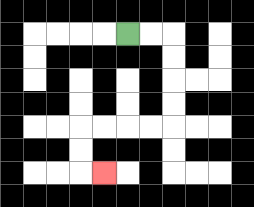{'start': '[5, 1]', 'end': '[4, 7]', 'path_directions': 'R,R,D,D,D,D,L,L,L,L,D,D,R', 'path_coordinates': '[[5, 1], [6, 1], [7, 1], [7, 2], [7, 3], [7, 4], [7, 5], [6, 5], [5, 5], [4, 5], [3, 5], [3, 6], [3, 7], [4, 7]]'}